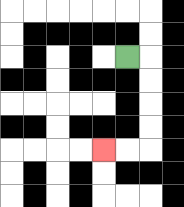{'start': '[5, 2]', 'end': '[4, 6]', 'path_directions': 'R,D,D,D,D,L,L', 'path_coordinates': '[[5, 2], [6, 2], [6, 3], [6, 4], [6, 5], [6, 6], [5, 6], [4, 6]]'}